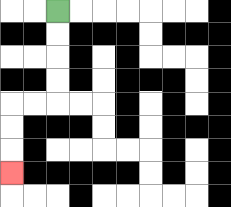{'start': '[2, 0]', 'end': '[0, 7]', 'path_directions': 'D,D,D,D,L,L,D,D,D', 'path_coordinates': '[[2, 0], [2, 1], [2, 2], [2, 3], [2, 4], [1, 4], [0, 4], [0, 5], [0, 6], [0, 7]]'}